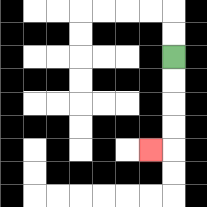{'start': '[7, 2]', 'end': '[6, 6]', 'path_directions': 'D,D,D,D,L', 'path_coordinates': '[[7, 2], [7, 3], [7, 4], [7, 5], [7, 6], [6, 6]]'}